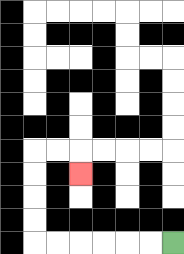{'start': '[7, 10]', 'end': '[3, 7]', 'path_directions': 'L,L,L,L,L,L,U,U,U,U,R,R,D', 'path_coordinates': '[[7, 10], [6, 10], [5, 10], [4, 10], [3, 10], [2, 10], [1, 10], [1, 9], [1, 8], [1, 7], [1, 6], [2, 6], [3, 6], [3, 7]]'}